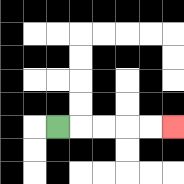{'start': '[2, 5]', 'end': '[7, 5]', 'path_directions': 'R,R,R,R,R', 'path_coordinates': '[[2, 5], [3, 5], [4, 5], [5, 5], [6, 5], [7, 5]]'}